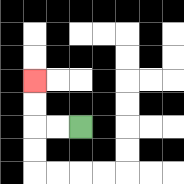{'start': '[3, 5]', 'end': '[1, 3]', 'path_directions': 'L,L,U,U', 'path_coordinates': '[[3, 5], [2, 5], [1, 5], [1, 4], [1, 3]]'}